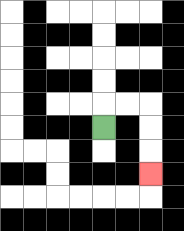{'start': '[4, 5]', 'end': '[6, 7]', 'path_directions': 'U,R,R,D,D,D', 'path_coordinates': '[[4, 5], [4, 4], [5, 4], [6, 4], [6, 5], [6, 6], [6, 7]]'}